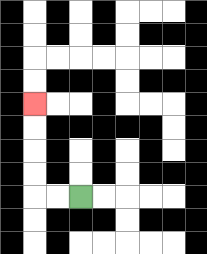{'start': '[3, 8]', 'end': '[1, 4]', 'path_directions': 'L,L,U,U,U,U', 'path_coordinates': '[[3, 8], [2, 8], [1, 8], [1, 7], [1, 6], [1, 5], [1, 4]]'}